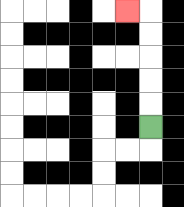{'start': '[6, 5]', 'end': '[5, 0]', 'path_directions': 'U,U,U,U,U,L', 'path_coordinates': '[[6, 5], [6, 4], [6, 3], [6, 2], [6, 1], [6, 0], [5, 0]]'}